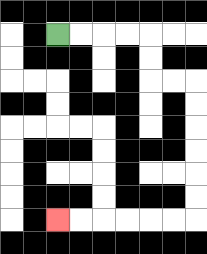{'start': '[2, 1]', 'end': '[2, 9]', 'path_directions': 'R,R,R,R,D,D,R,R,D,D,D,D,D,D,L,L,L,L,L,L', 'path_coordinates': '[[2, 1], [3, 1], [4, 1], [5, 1], [6, 1], [6, 2], [6, 3], [7, 3], [8, 3], [8, 4], [8, 5], [8, 6], [8, 7], [8, 8], [8, 9], [7, 9], [6, 9], [5, 9], [4, 9], [3, 9], [2, 9]]'}